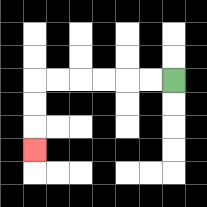{'start': '[7, 3]', 'end': '[1, 6]', 'path_directions': 'L,L,L,L,L,L,D,D,D', 'path_coordinates': '[[7, 3], [6, 3], [5, 3], [4, 3], [3, 3], [2, 3], [1, 3], [1, 4], [1, 5], [1, 6]]'}